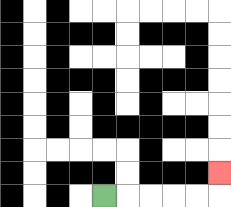{'start': '[4, 8]', 'end': '[9, 7]', 'path_directions': 'R,R,R,R,R,U', 'path_coordinates': '[[4, 8], [5, 8], [6, 8], [7, 8], [8, 8], [9, 8], [9, 7]]'}